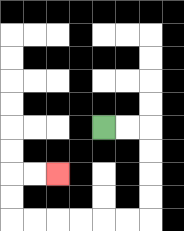{'start': '[4, 5]', 'end': '[2, 7]', 'path_directions': 'R,R,D,D,D,D,L,L,L,L,L,L,U,U,R,R', 'path_coordinates': '[[4, 5], [5, 5], [6, 5], [6, 6], [6, 7], [6, 8], [6, 9], [5, 9], [4, 9], [3, 9], [2, 9], [1, 9], [0, 9], [0, 8], [0, 7], [1, 7], [2, 7]]'}